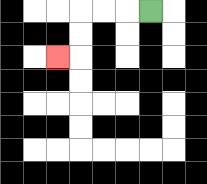{'start': '[6, 0]', 'end': '[2, 2]', 'path_directions': 'L,L,L,D,D,L', 'path_coordinates': '[[6, 0], [5, 0], [4, 0], [3, 0], [3, 1], [3, 2], [2, 2]]'}